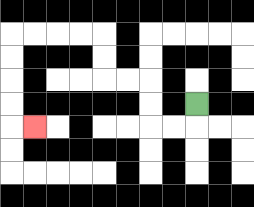{'start': '[8, 4]', 'end': '[1, 5]', 'path_directions': 'D,L,L,U,U,L,L,U,U,L,L,L,L,D,D,D,D,R', 'path_coordinates': '[[8, 4], [8, 5], [7, 5], [6, 5], [6, 4], [6, 3], [5, 3], [4, 3], [4, 2], [4, 1], [3, 1], [2, 1], [1, 1], [0, 1], [0, 2], [0, 3], [0, 4], [0, 5], [1, 5]]'}